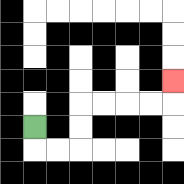{'start': '[1, 5]', 'end': '[7, 3]', 'path_directions': 'D,R,R,U,U,R,R,R,R,U', 'path_coordinates': '[[1, 5], [1, 6], [2, 6], [3, 6], [3, 5], [3, 4], [4, 4], [5, 4], [6, 4], [7, 4], [7, 3]]'}